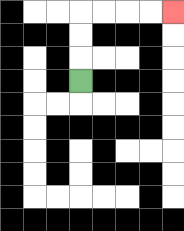{'start': '[3, 3]', 'end': '[7, 0]', 'path_directions': 'U,U,U,R,R,R,R', 'path_coordinates': '[[3, 3], [3, 2], [3, 1], [3, 0], [4, 0], [5, 0], [6, 0], [7, 0]]'}